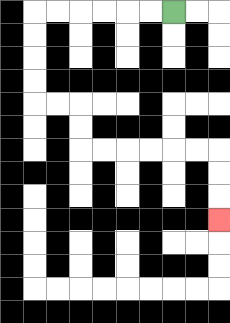{'start': '[7, 0]', 'end': '[9, 9]', 'path_directions': 'L,L,L,L,L,L,D,D,D,D,R,R,D,D,R,R,R,R,R,R,D,D,D', 'path_coordinates': '[[7, 0], [6, 0], [5, 0], [4, 0], [3, 0], [2, 0], [1, 0], [1, 1], [1, 2], [1, 3], [1, 4], [2, 4], [3, 4], [3, 5], [3, 6], [4, 6], [5, 6], [6, 6], [7, 6], [8, 6], [9, 6], [9, 7], [9, 8], [9, 9]]'}